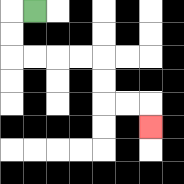{'start': '[1, 0]', 'end': '[6, 5]', 'path_directions': 'L,D,D,R,R,R,R,D,D,R,R,D', 'path_coordinates': '[[1, 0], [0, 0], [0, 1], [0, 2], [1, 2], [2, 2], [3, 2], [4, 2], [4, 3], [4, 4], [5, 4], [6, 4], [6, 5]]'}